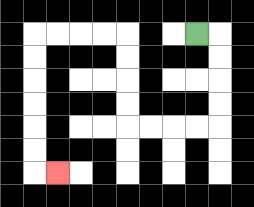{'start': '[8, 1]', 'end': '[2, 7]', 'path_directions': 'R,D,D,D,D,L,L,L,L,U,U,U,U,L,L,L,L,D,D,D,D,D,D,R', 'path_coordinates': '[[8, 1], [9, 1], [9, 2], [9, 3], [9, 4], [9, 5], [8, 5], [7, 5], [6, 5], [5, 5], [5, 4], [5, 3], [5, 2], [5, 1], [4, 1], [3, 1], [2, 1], [1, 1], [1, 2], [1, 3], [1, 4], [1, 5], [1, 6], [1, 7], [2, 7]]'}